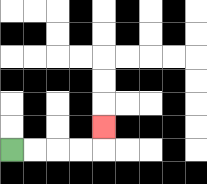{'start': '[0, 6]', 'end': '[4, 5]', 'path_directions': 'R,R,R,R,U', 'path_coordinates': '[[0, 6], [1, 6], [2, 6], [3, 6], [4, 6], [4, 5]]'}